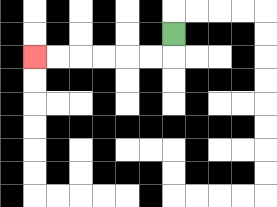{'start': '[7, 1]', 'end': '[1, 2]', 'path_directions': 'D,L,L,L,L,L,L', 'path_coordinates': '[[7, 1], [7, 2], [6, 2], [5, 2], [4, 2], [3, 2], [2, 2], [1, 2]]'}